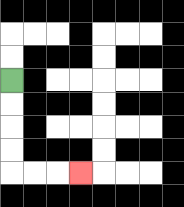{'start': '[0, 3]', 'end': '[3, 7]', 'path_directions': 'D,D,D,D,R,R,R', 'path_coordinates': '[[0, 3], [0, 4], [0, 5], [0, 6], [0, 7], [1, 7], [2, 7], [3, 7]]'}